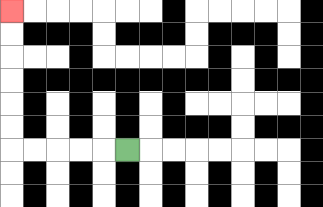{'start': '[5, 6]', 'end': '[0, 0]', 'path_directions': 'L,L,L,L,L,U,U,U,U,U,U', 'path_coordinates': '[[5, 6], [4, 6], [3, 6], [2, 6], [1, 6], [0, 6], [0, 5], [0, 4], [0, 3], [0, 2], [0, 1], [0, 0]]'}